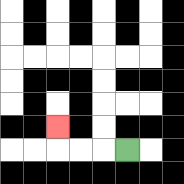{'start': '[5, 6]', 'end': '[2, 5]', 'path_directions': 'L,L,L,U', 'path_coordinates': '[[5, 6], [4, 6], [3, 6], [2, 6], [2, 5]]'}